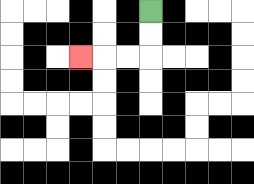{'start': '[6, 0]', 'end': '[3, 2]', 'path_directions': 'D,D,L,L,L', 'path_coordinates': '[[6, 0], [6, 1], [6, 2], [5, 2], [4, 2], [3, 2]]'}